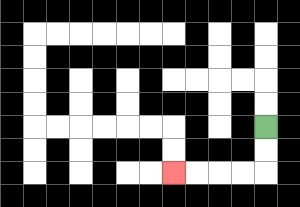{'start': '[11, 5]', 'end': '[7, 7]', 'path_directions': 'D,D,L,L,L,L', 'path_coordinates': '[[11, 5], [11, 6], [11, 7], [10, 7], [9, 7], [8, 7], [7, 7]]'}